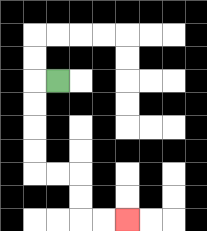{'start': '[2, 3]', 'end': '[5, 9]', 'path_directions': 'L,D,D,D,D,R,R,D,D,R,R', 'path_coordinates': '[[2, 3], [1, 3], [1, 4], [1, 5], [1, 6], [1, 7], [2, 7], [3, 7], [3, 8], [3, 9], [4, 9], [5, 9]]'}